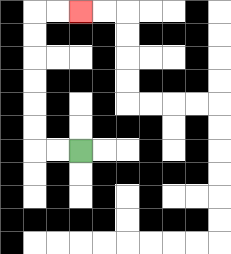{'start': '[3, 6]', 'end': '[3, 0]', 'path_directions': 'L,L,U,U,U,U,U,U,R,R', 'path_coordinates': '[[3, 6], [2, 6], [1, 6], [1, 5], [1, 4], [1, 3], [1, 2], [1, 1], [1, 0], [2, 0], [3, 0]]'}